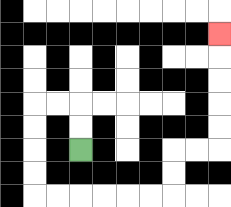{'start': '[3, 6]', 'end': '[9, 1]', 'path_directions': 'U,U,L,L,D,D,D,D,R,R,R,R,R,R,U,U,R,R,U,U,U,U,U', 'path_coordinates': '[[3, 6], [3, 5], [3, 4], [2, 4], [1, 4], [1, 5], [1, 6], [1, 7], [1, 8], [2, 8], [3, 8], [4, 8], [5, 8], [6, 8], [7, 8], [7, 7], [7, 6], [8, 6], [9, 6], [9, 5], [9, 4], [9, 3], [9, 2], [9, 1]]'}